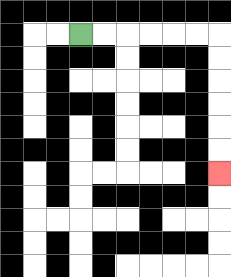{'start': '[3, 1]', 'end': '[9, 7]', 'path_directions': 'R,R,R,R,R,R,D,D,D,D,D,D', 'path_coordinates': '[[3, 1], [4, 1], [5, 1], [6, 1], [7, 1], [8, 1], [9, 1], [9, 2], [9, 3], [9, 4], [9, 5], [9, 6], [9, 7]]'}